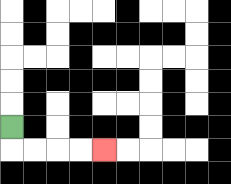{'start': '[0, 5]', 'end': '[4, 6]', 'path_directions': 'D,R,R,R,R', 'path_coordinates': '[[0, 5], [0, 6], [1, 6], [2, 6], [3, 6], [4, 6]]'}